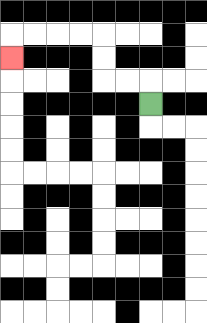{'start': '[6, 4]', 'end': '[0, 2]', 'path_directions': 'U,L,L,U,U,L,L,L,L,D', 'path_coordinates': '[[6, 4], [6, 3], [5, 3], [4, 3], [4, 2], [4, 1], [3, 1], [2, 1], [1, 1], [0, 1], [0, 2]]'}